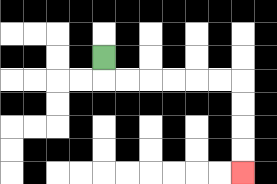{'start': '[4, 2]', 'end': '[10, 7]', 'path_directions': 'D,R,R,R,R,R,R,D,D,D,D', 'path_coordinates': '[[4, 2], [4, 3], [5, 3], [6, 3], [7, 3], [8, 3], [9, 3], [10, 3], [10, 4], [10, 5], [10, 6], [10, 7]]'}